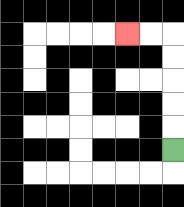{'start': '[7, 6]', 'end': '[5, 1]', 'path_directions': 'U,U,U,U,U,L,L', 'path_coordinates': '[[7, 6], [7, 5], [7, 4], [7, 3], [7, 2], [7, 1], [6, 1], [5, 1]]'}